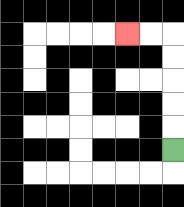{'start': '[7, 6]', 'end': '[5, 1]', 'path_directions': 'U,U,U,U,U,L,L', 'path_coordinates': '[[7, 6], [7, 5], [7, 4], [7, 3], [7, 2], [7, 1], [6, 1], [5, 1]]'}